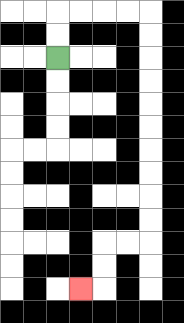{'start': '[2, 2]', 'end': '[3, 12]', 'path_directions': 'U,U,R,R,R,R,D,D,D,D,D,D,D,D,D,D,L,L,D,D,L', 'path_coordinates': '[[2, 2], [2, 1], [2, 0], [3, 0], [4, 0], [5, 0], [6, 0], [6, 1], [6, 2], [6, 3], [6, 4], [6, 5], [6, 6], [6, 7], [6, 8], [6, 9], [6, 10], [5, 10], [4, 10], [4, 11], [4, 12], [3, 12]]'}